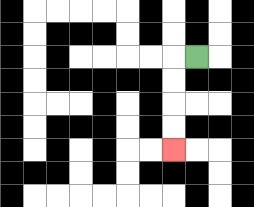{'start': '[8, 2]', 'end': '[7, 6]', 'path_directions': 'L,D,D,D,D', 'path_coordinates': '[[8, 2], [7, 2], [7, 3], [7, 4], [7, 5], [7, 6]]'}